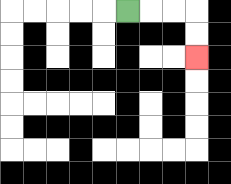{'start': '[5, 0]', 'end': '[8, 2]', 'path_directions': 'R,R,R,D,D', 'path_coordinates': '[[5, 0], [6, 0], [7, 0], [8, 0], [8, 1], [8, 2]]'}